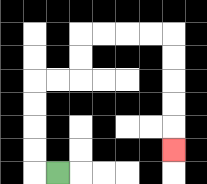{'start': '[2, 7]', 'end': '[7, 6]', 'path_directions': 'L,U,U,U,U,R,R,U,U,R,R,R,R,D,D,D,D,D', 'path_coordinates': '[[2, 7], [1, 7], [1, 6], [1, 5], [1, 4], [1, 3], [2, 3], [3, 3], [3, 2], [3, 1], [4, 1], [5, 1], [6, 1], [7, 1], [7, 2], [7, 3], [7, 4], [7, 5], [7, 6]]'}